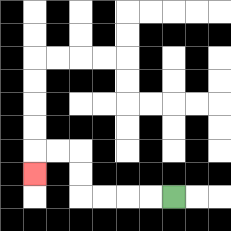{'start': '[7, 8]', 'end': '[1, 7]', 'path_directions': 'L,L,L,L,U,U,L,L,D', 'path_coordinates': '[[7, 8], [6, 8], [5, 8], [4, 8], [3, 8], [3, 7], [3, 6], [2, 6], [1, 6], [1, 7]]'}